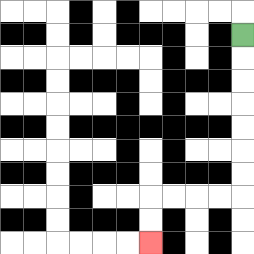{'start': '[10, 1]', 'end': '[6, 10]', 'path_directions': 'D,D,D,D,D,D,D,L,L,L,L,D,D', 'path_coordinates': '[[10, 1], [10, 2], [10, 3], [10, 4], [10, 5], [10, 6], [10, 7], [10, 8], [9, 8], [8, 8], [7, 8], [6, 8], [6, 9], [6, 10]]'}